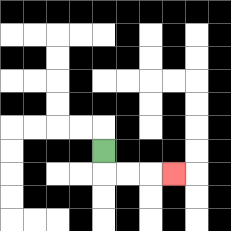{'start': '[4, 6]', 'end': '[7, 7]', 'path_directions': 'D,R,R,R', 'path_coordinates': '[[4, 6], [4, 7], [5, 7], [6, 7], [7, 7]]'}